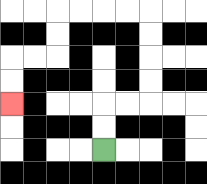{'start': '[4, 6]', 'end': '[0, 4]', 'path_directions': 'U,U,R,R,U,U,U,U,L,L,L,L,D,D,L,L,D,D', 'path_coordinates': '[[4, 6], [4, 5], [4, 4], [5, 4], [6, 4], [6, 3], [6, 2], [6, 1], [6, 0], [5, 0], [4, 0], [3, 0], [2, 0], [2, 1], [2, 2], [1, 2], [0, 2], [0, 3], [0, 4]]'}